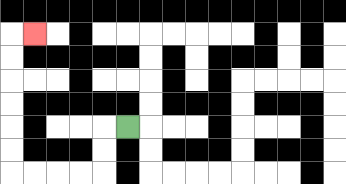{'start': '[5, 5]', 'end': '[1, 1]', 'path_directions': 'L,D,D,L,L,L,L,U,U,U,U,U,U,R', 'path_coordinates': '[[5, 5], [4, 5], [4, 6], [4, 7], [3, 7], [2, 7], [1, 7], [0, 7], [0, 6], [0, 5], [0, 4], [0, 3], [0, 2], [0, 1], [1, 1]]'}